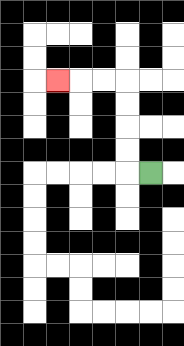{'start': '[6, 7]', 'end': '[2, 3]', 'path_directions': 'L,U,U,U,U,L,L,L', 'path_coordinates': '[[6, 7], [5, 7], [5, 6], [5, 5], [5, 4], [5, 3], [4, 3], [3, 3], [2, 3]]'}